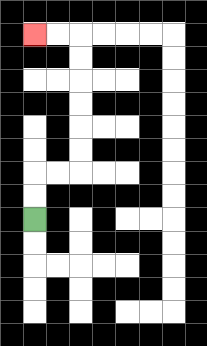{'start': '[1, 9]', 'end': '[1, 1]', 'path_directions': 'U,U,R,R,U,U,U,U,U,U,L,L', 'path_coordinates': '[[1, 9], [1, 8], [1, 7], [2, 7], [3, 7], [3, 6], [3, 5], [3, 4], [3, 3], [3, 2], [3, 1], [2, 1], [1, 1]]'}